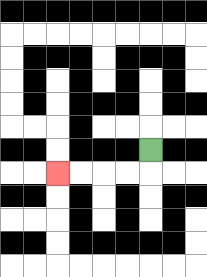{'start': '[6, 6]', 'end': '[2, 7]', 'path_directions': 'D,L,L,L,L', 'path_coordinates': '[[6, 6], [6, 7], [5, 7], [4, 7], [3, 7], [2, 7]]'}